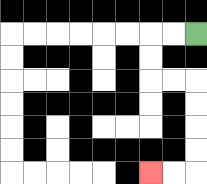{'start': '[8, 1]', 'end': '[6, 7]', 'path_directions': 'L,L,D,D,R,R,D,D,D,D,L,L', 'path_coordinates': '[[8, 1], [7, 1], [6, 1], [6, 2], [6, 3], [7, 3], [8, 3], [8, 4], [8, 5], [8, 6], [8, 7], [7, 7], [6, 7]]'}